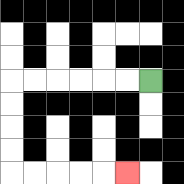{'start': '[6, 3]', 'end': '[5, 7]', 'path_directions': 'L,L,L,L,L,L,D,D,D,D,R,R,R,R,R', 'path_coordinates': '[[6, 3], [5, 3], [4, 3], [3, 3], [2, 3], [1, 3], [0, 3], [0, 4], [0, 5], [0, 6], [0, 7], [1, 7], [2, 7], [3, 7], [4, 7], [5, 7]]'}